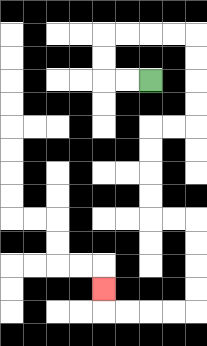{'start': '[6, 3]', 'end': '[4, 12]', 'path_directions': 'L,L,U,U,R,R,R,R,D,D,D,D,L,L,D,D,D,D,R,R,D,D,D,D,L,L,L,L,U', 'path_coordinates': '[[6, 3], [5, 3], [4, 3], [4, 2], [4, 1], [5, 1], [6, 1], [7, 1], [8, 1], [8, 2], [8, 3], [8, 4], [8, 5], [7, 5], [6, 5], [6, 6], [6, 7], [6, 8], [6, 9], [7, 9], [8, 9], [8, 10], [8, 11], [8, 12], [8, 13], [7, 13], [6, 13], [5, 13], [4, 13], [4, 12]]'}